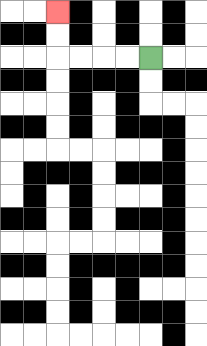{'start': '[6, 2]', 'end': '[2, 0]', 'path_directions': 'L,L,L,L,U,U', 'path_coordinates': '[[6, 2], [5, 2], [4, 2], [3, 2], [2, 2], [2, 1], [2, 0]]'}